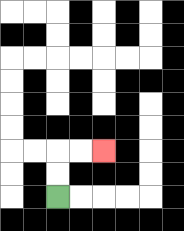{'start': '[2, 8]', 'end': '[4, 6]', 'path_directions': 'U,U,R,R', 'path_coordinates': '[[2, 8], [2, 7], [2, 6], [3, 6], [4, 6]]'}